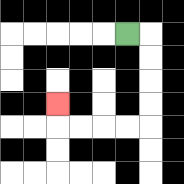{'start': '[5, 1]', 'end': '[2, 4]', 'path_directions': 'R,D,D,D,D,L,L,L,L,U', 'path_coordinates': '[[5, 1], [6, 1], [6, 2], [6, 3], [6, 4], [6, 5], [5, 5], [4, 5], [3, 5], [2, 5], [2, 4]]'}